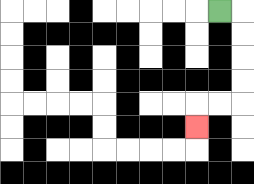{'start': '[9, 0]', 'end': '[8, 5]', 'path_directions': 'R,D,D,D,D,L,L,D', 'path_coordinates': '[[9, 0], [10, 0], [10, 1], [10, 2], [10, 3], [10, 4], [9, 4], [8, 4], [8, 5]]'}